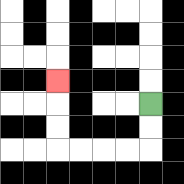{'start': '[6, 4]', 'end': '[2, 3]', 'path_directions': 'D,D,L,L,L,L,U,U,U', 'path_coordinates': '[[6, 4], [6, 5], [6, 6], [5, 6], [4, 6], [3, 6], [2, 6], [2, 5], [2, 4], [2, 3]]'}